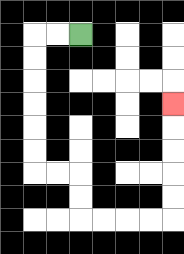{'start': '[3, 1]', 'end': '[7, 4]', 'path_directions': 'L,L,D,D,D,D,D,D,R,R,D,D,R,R,R,R,U,U,U,U,U', 'path_coordinates': '[[3, 1], [2, 1], [1, 1], [1, 2], [1, 3], [1, 4], [1, 5], [1, 6], [1, 7], [2, 7], [3, 7], [3, 8], [3, 9], [4, 9], [5, 9], [6, 9], [7, 9], [7, 8], [7, 7], [7, 6], [7, 5], [7, 4]]'}